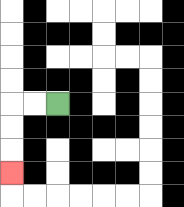{'start': '[2, 4]', 'end': '[0, 7]', 'path_directions': 'L,L,D,D,D', 'path_coordinates': '[[2, 4], [1, 4], [0, 4], [0, 5], [0, 6], [0, 7]]'}